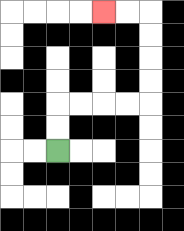{'start': '[2, 6]', 'end': '[4, 0]', 'path_directions': 'U,U,R,R,R,R,U,U,U,U,L,L', 'path_coordinates': '[[2, 6], [2, 5], [2, 4], [3, 4], [4, 4], [5, 4], [6, 4], [6, 3], [6, 2], [6, 1], [6, 0], [5, 0], [4, 0]]'}